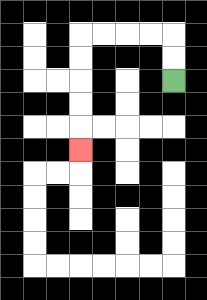{'start': '[7, 3]', 'end': '[3, 6]', 'path_directions': 'U,U,L,L,L,L,D,D,D,D,D', 'path_coordinates': '[[7, 3], [7, 2], [7, 1], [6, 1], [5, 1], [4, 1], [3, 1], [3, 2], [3, 3], [3, 4], [3, 5], [3, 6]]'}